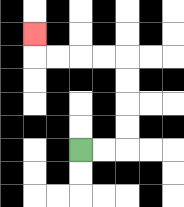{'start': '[3, 6]', 'end': '[1, 1]', 'path_directions': 'R,R,U,U,U,U,L,L,L,L,U', 'path_coordinates': '[[3, 6], [4, 6], [5, 6], [5, 5], [5, 4], [5, 3], [5, 2], [4, 2], [3, 2], [2, 2], [1, 2], [1, 1]]'}